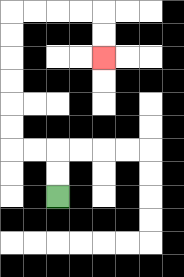{'start': '[2, 8]', 'end': '[4, 2]', 'path_directions': 'U,U,L,L,U,U,U,U,U,U,R,R,R,R,D,D', 'path_coordinates': '[[2, 8], [2, 7], [2, 6], [1, 6], [0, 6], [0, 5], [0, 4], [0, 3], [0, 2], [0, 1], [0, 0], [1, 0], [2, 0], [3, 0], [4, 0], [4, 1], [4, 2]]'}